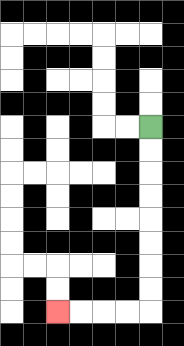{'start': '[6, 5]', 'end': '[2, 13]', 'path_directions': 'D,D,D,D,D,D,D,D,L,L,L,L', 'path_coordinates': '[[6, 5], [6, 6], [6, 7], [6, 8], [6, 9], [6, 10], [6, 11], [6, 12], [6, 13], [5, 13], [4, 13], [3, 13], [2, 13]]'}